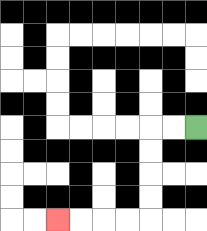{'start': '[8, 5]', 'end': '[2, 9]', 'path_directions': 'L,L,D,D,D,D,L,L,L,L', 'path_coordinates': '[[8, 5], [7, 5], [6, 5], [6, 6], [6, 7], [6, 8], [6, 9], [5, 9], [4, 9], [3, 9], [2, 9]]'}